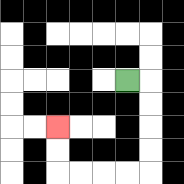{'start': '[5, 3]', 'end': '[2, 5]', 'path_directions': 'R,D,D,D,D,L,L,L,L,U,U', 'path_coordinates': '[[5, 3], [6, 3], [6, 4], [6, 5], [6, 6], [6, 7], [5, 7], [4, 7], [3, 7], [2, 7], [2, 6], [2, 5]]'}